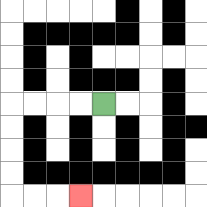{'start': '[4, 4]', 'end': '[3, 8]', 'path_directions': 'L,L,L,L,D,D,D,D,R,R,R', 'path_coordinates': '[[4, 4], [3, 4], [2, 4], [1, 4], [0, 4], [0, 5], [0, 6], [0, 7], [0, 8], [1, 8], [2, 8], [3, 8]]'}